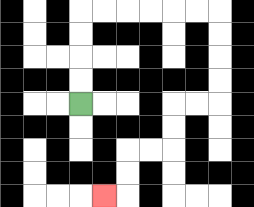{'start': '[3, 4]', 'end': '[4, 8]', 'path_directions': 'U,U,U,U,R,R,R,R,R,R,D,D,D,D,L,L,D,D,L,L,D,D,L', 'path_coordinates': '[[3, 4], [3, 3], [3, 2], [3, 1], [3, 0], [4, 0], [5, 0], [6, 0], [7, 0], [8, 0], [9, 0], [9, 1], [9, 2], [9, 3], [9, 4], [8, 4], [7, 4], [7, 5], [7, 6], [6, 6], [5, 6], [5, 7], [5, 8], [4, 8]]'}